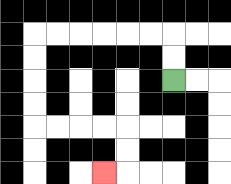{'start': '[7, 3]', 'end': '[4, 7]', 'path_directions': 'U,U,L,L,L,L,L,L,D,D,D,D,R,R,R,R,D,D,L', 'path_coordinates': '[[7, 3], [7, 2], [7, 1], [6, 1], [5, 1], [4, 1], [3, 1], [2, 1], [1, 1], [1, 2], [1, 3], [1, 4], [1, 5], [2, 5], [3, 5], [4, 5], [5, 5], [5, 6], [5, 7], [4, 7]]'}